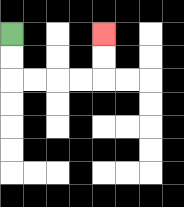{'start': '[0, 1]', 'end': '[4, 1]', 'path_directions': 'D,D,R,R,R,R,U,U', 'path_coordinates': '[[0, 1], [0, 2], [0, 3], [1, 3], [2, 3], [3, 3], [4, 3], [4, 2], [4, 1]]'}